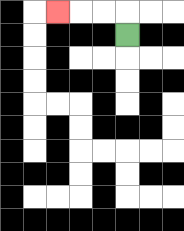{'start': '[5, 1]', 'end': '[2, 0]', 'path_directions': 'U,L,L,L', 'path_coordinates': '[[5, 1], [5, 0], [4, 0], [3, 0], [2, 0]]'}